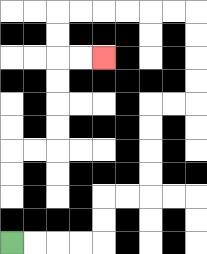{'start': '[0, 10]', 'end': '[4, 2]', 'path_directions': 'R,R,R,R,U,U,R,R,U,U,U,U,R,R,U,U,U,U,L,L,L,L,L,L,D,D,R,R', 'path_coordinates': '[[0, 10], [1, 10], [2, 10], [3, 10], [4, 10], [4, 9], [4, 8], [5, 8], [6, 8], [6, 7], [6, 6], [6, 5], [6, 4], [7, 4], [8, 4], [8, 3], [8, 2], [8, 1], [8, 0], [7, 0], [6, 0], [5, 0], [4, 0], [3, 0], [2, 0], [2, 1], [2, 2], [3, 2], [4, 2]]'}